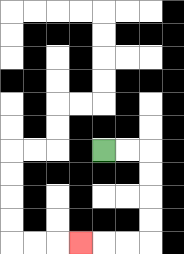{'start': '[4, 6]', 'end': '[3, 10]', 'path_directions': 'R,R,D,D,D,D,L,L,L', 'path_coordinates': '[[4, 6], [5, 6], [6, 6], [6, 7], [6, 8], [6, 9], [6, 10], [5, 10], [4, 10], [3, 10]]'}